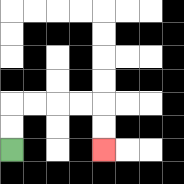{'start': '[0, 6]', 'end': '[4, 6]', 'path_directions': 'U,U,R,R,R,R,D,D', 'path_coordinates': '[[0, 6], [0, 5], [0, 4], [1, 4], [2, 4], [3, 4], [4, 4], [4, 5], [4, 6]]'}